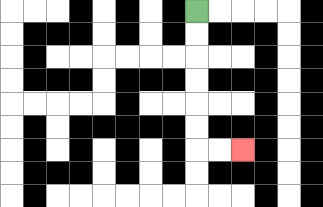{'start': '[8, 0]', 'end': '[10, 6]', 'path_directions': 'D,D,D,D,D,D,R,R', 'path_coordinates': '[[8, 0], [8, 1], [8, 2], [8, 3], [8, 4], [8, 5], [8, 6], [9, 6], [10, 6]]'}